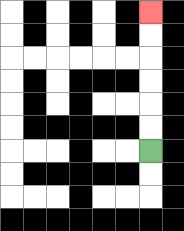{'start': '[6, 6]', 'end': '[6, 0]', 'path_directions': 'U,U,U,U,U,U', 'path_coordinates': '[[6, 6], [6, 5], [6, 4], [6, 3], [6, 2], [6, 1], [6, 0]]'}